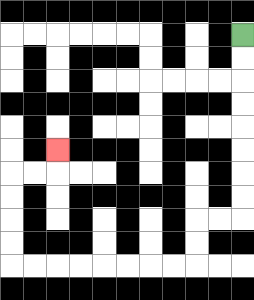{'start': '[10, 1]', 'end': '[2, 6]', 'path_directions': 'D,D,D,D,D,D,D,D,L,L,D,D,L,L,L,L,L,L,L,L,U,U,U,U,R,R,U', 'path_coordinates': '[[10, 1], [10, 2], [10, 3], [10, 4], [10, 5], [10, 6], [10, 7], [10, 8], [10, 9], [9, 9], [8, 9], [8, 10], [8, 11], [7, 11], [6, 11], [5, 11], [4, 11], [3, 11], [2, 11], [1, 11], [0, 11], [0, 10], [0, 9], [0, 8], [0, 7], [1, 7], [2, 7], [2, 6]]'}